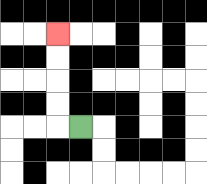{'start': '[3, 5]', 'end': '[2, 1]', 'path_directions': 'L,U,U,U,U', 'path_coordinates': '[[3, 5], [2, 5], [2, 4], [2, 3], [2, 2], [2, 1]]'}